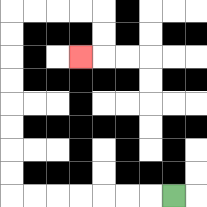{'start': '[7, 8]', 'end': '[3, 2]', 'path_directions': 'L,L,L,L,L,L,L,U,U,U,U,U,U,U,U,R,R,R,R,D,D,L', 'path_coordinates': '[[7, 8], [6, 8], [5, 8], [4, 8], [3, 8], [2, 8], [1, 8], [0, 8], [0, 7], [0, 6], [0, 5], [0, 4], [0, 3], [0, 2], [0, 1], [0, 0], [1, 0], [2, 0], [3, 0], [4, 0], [4, 1], [4, 2], [3, 2]]'}